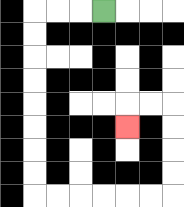{'start': '[4, 0]', 'end': '[5, 5]', 'path_directions': 'L,L,L,D,D,D,D,D,D,D,D,R,R,R,R,R,R,U,U,U,U,L,L,D', 'path_coordinates': '[[4, 0], [3, 0], [2, 0], [1, 0], [1, 1], [1, 2], [1, 3], [1, 4], [1, 5], [1, 6], [1, 7], [1, 8], [2, 8], [3, 8], [4, 8], [5, 8], [6, 8], [7, 8], [7, 7], [7, 6], [7, 5], [7, 4], [6, 4], [5, 4], [5, 5]]'}